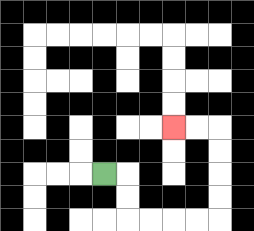{'start': '[4, 7]', 'end': '[7, 5]', 'path_directions': 'R,D,D,R,R,R,R,U,U,U,U,L,L', 'path_coordinates': '[[4, 7], [5, 7], [5, 8], [5, 9], [6, 9], [7, 9], [8, 9], [9, 9], [9, 8], [9, 7], [9, 6], [9, 5], [8, 5], [7, 5]]'}